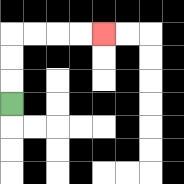{'start': '[0, 4]', 'end': '[4, 1]', 'path_directions': 'U,U,U,R,R,R,R', 'path_coordinates': '[[0, 4], [0, 3], [0, 2], [0, 1], [1, 1], [2, 1], [3, 1], [4, 1]]'}